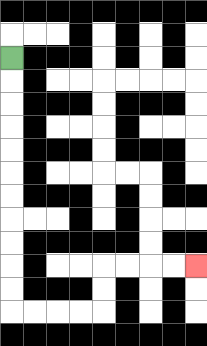{'start': '[0, 2]', 'end': '[8, 11]', 'path_directions': 'D,D,D,D,D,D,D,D,D,D,D,R,R,R,R,U,U,R,R,R,R', 'path_coordinates': '[[0, 2], [0, 3], [0, 4], [0, 5], [0, 6], [0, 7], [0, 8], [0, 9], [0, 10], [0, 11], [0, 12], [0, 13], [1, 13], [2, 13], [3, 13], [4, 13], [4, 12], [4, 11], [5, 11], [6, 11], [7, 11], [8, 11]]'}